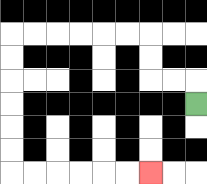{'start': '[8, 4]', 'end': '[6, 7]', 'path_directions': 'U,L,L,U,U,L,L,L,L,L,L,D,D,D,D,D,D,R,R,R,R,R,R', 'path_coordinates': '[[8, 4], [8, 3], [7, 3], [6, 3], [6, 2], [6, 1], [5, 1], [4, 1], [3, 1], [2, 1], [1, 1], [0, 1], [0, 2], [0, 3], [0, 4], [0, 5], [0, 6], [0, 7], [1, 7], [2, 7], [3, 7], [4, 7], [5, 7], [6, 7]]'}